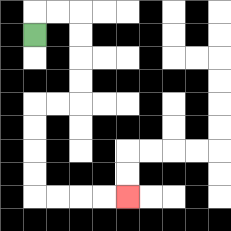{'start': '[1, 1]', 'end': '[5, 8]', 'path_directions': 'U,R,R,D,D,D,D,L,L,D,D,D,D,R,R,R,R', 'path_coordinates': '[[1, 1], [1, 0], [2, 0], [3, 0], [3, 1], [3, 2], [3, 3], [3, 4], [2, 4], [1, 4], [1, 5], [1, 6], [1, 7], [1, 8], [2, 8], [3, 8], [4, 8], [5, 8]]'}